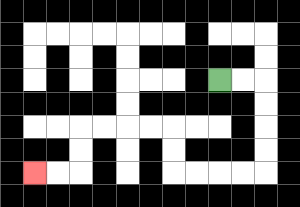{'start': '[9, 3]', 'end': '[1, 7]', 'path_directions': 'R,R,D,D,D,D,L,L,L,L,U,U,L,L,L,L,D,D,L,L', 'path_coordinates': '[[9, 3], [10, 3], [11, 3], [11, 4], [11, 5], [11, 6], [11, 7], [10, 7], [9, 7], [8, 7], [7, 7], [7, 6], [7, 5], [6, 5], [5, 5], [4, 5], [3, 5], [3, 6], [3, 7], [2, 7], [1, 7]]'}